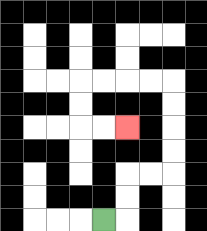{'start': '[4, 9]', 'end': '[5, 5]', 'path_directions': 'R,U,U,R,R,U,U,U,U,L,L,L,L,D,D,R,R', 'path_coordinates': '[[4, 9], [5, 9], [5, 8], [5, 7], [6, 7], [7, 7], [7, 6], [7, 5], [7, 4], [7, 3], [6, 3], [5, 3], [4, 3], [3, 3], [3, 4], [3, 5], [4, 5], [5, 5]]'}